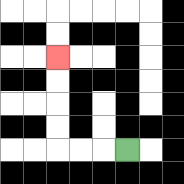{'start': '[5, 6]', 'end': '[2, 2]', 'path_directions': 'L,L,L,U,U,U,U', 'path_coordinates': '[[5, 6], [4, 6], [3, 6], [2, 6], [2, 5], [2, 4], [2, 3], [2, 2]]'}